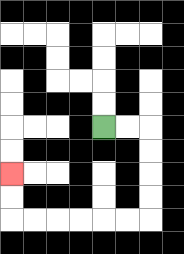{'start': '[4, 5]', 'end': '[0, 7]', 'path_directions': 'R,R,D,D,D,D,L,L,L,L,L,L,U,U', 'path_coordinates': '[[4, 5], [5, 5], [6, 5], [6, 6], [6, 7], [6, 8], [6, 9], [5, 9], [4, 9], [3, 9], [2, 9], [1, 9], [0, 9], [0, 8], [0, 7]]'}